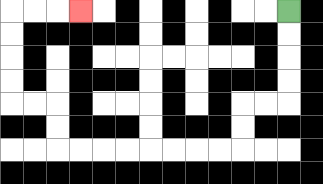{'start': '[12, 0]', 'end': '[3, 0]', 'path_directions': 'D,D,D,D,L,L,D,D,L,L,L,L,L,L,L,L,U,U,L,L,U,U,U,U,R,R,R', 'path_coordinates': '[[12, 0], [12, 1], [12, 2], [12, 3], [12, 4], [11, 4], [10, 4], [10, 5], [10, 6], [9, 6], [8, 6], [7, 6], [6, 6], [5, 6], [4, 6], [3, 6], [2, 6], [2, 5], [2, 4], [1, 4], [0, 4], [0, 3], [0, 2], [0, 1], [0, 0], [1, 0], [2, 0], [3, 0]]'}